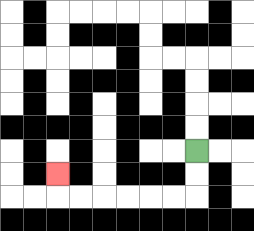{'start': '[8, 6]', 'end': '[2, 7]', 'path_directions': 'D,D,L,L,L,L,L,L,U', 'path_coordinates': '[[8, 6], [8, 7], [8, 8], [7, 8], [6, 8], [5, 8], [4, 8], [3, 8], [2, 8], [2, 7]]'}